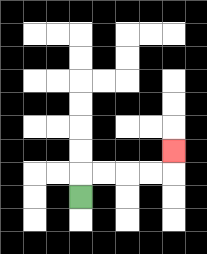{'start': '[3, 8]', 'end': '[7, 6]', 'path_directions': 'U,R,R,R,R,U', 'path_coordinates': '[[3, 8], [3, 7], [4, 7], [5, 7], [6, 7], [7, 7], [7, 6]]'}